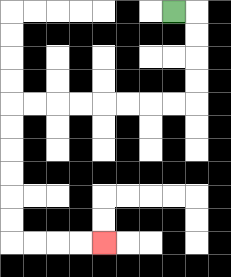{'start': '[7, 0]', 'end': '[4, 10]', 'path_directions': 'R,D,D,D,D,L,L,L,L,L,L,L,L,D,D,D,D,D,D,R,R,R,R', 'path_coordinates': '[[7, 0], [8, 0], [8, 1], [8, 2], [8, 3], [8, 4], [7, 4], [6, 4], [5, 4], [4, 4], [3, 4], [2, 4], [1, 4], [0, 4], [0, 5], [0, 6], [0, 7], [0, 8], [0, 9], [0, 10], [1, 10], [2, 10], [3, 10], [4, 10]]'}